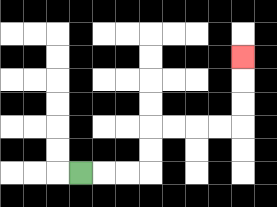{'start': '[3, 7]', 'end': '[10, 2]', 'path_directions': 'R,R,R,U,U,R,R,R,R,U,U,U', 'path_coordinates': '[[3, 7], [4, 7], [5, 7], [6, 7], [6, 6], [6, 5], [7, 5], [8, 5], [9, 5], [10, 5], [10, 4], [10, 3], [10, 2]]'}